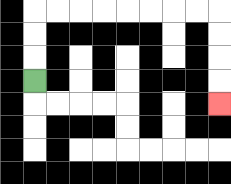{'start': '[1, 3]', 'end': '[9, 4]', 'path_directions': 'U,U,U,R,R,R,R,R,R,R,R,D,D,D,D', 'path_coordinates': '[[1, 3], [1, 2], [1, 1], [1, 0], [2, 0], [3, 0], [4, 0], [5, 0], [6, 0], [7, 0], [8, 0], [9, 0], [9, 1], [9, 2], [9, 3], [9, 4]]'}